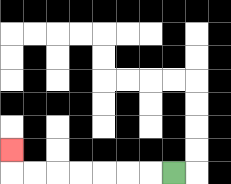{'start': '[7, 7]', 'end': '[0, 6]', 'path_directions': 'L,L,L,L,L,L,L,U', 'path_coordinates': '[[7, 7], [6, 7], [5, 7], [4, 7], [3, 7], [2, 7], [1, 7], [0, 7], [0, 6]]'}